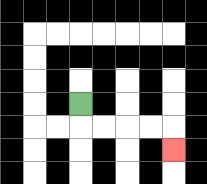{'start': '[3, 4]', 'end': '[7, 6]', 'path_directions': 'D,R,R,R,R,D', 'path_coordinates': '[[3, 4], [3, 5], [4, 5], [5, 5], [6, 5], [7, 5], [7, 6]]'}